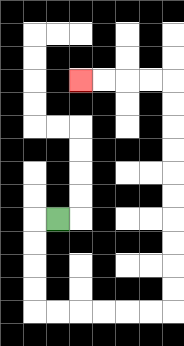{'start': '[2, 9]', 'end': '[3, 3]', 'path_directions': 'L,D,D,D,D,R,R,R,R,R,R,U,U,U,U,U,U,U,U,U,U,L,L,L,L', 'path_coordinates': '[[2, 9], [1, 9], [1, 10], [1, 11], [1, 12], [1, 13], [2, 13], [3, 13], [4, 13], [5, 13], [6, 13], [7, 13], [7, 12], [7, 11], [7, 10], [7, 9], [7, 8], [7, 7], [7, 6], [7, 5], [7, 4], [7, 3], [6, 3], [5, 3], [4, 3], [3, 3]]'}